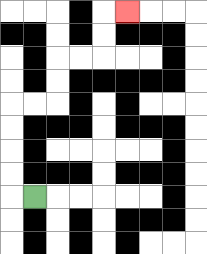{'start': '[1, 8]', 'end': '[5, 0]', 'path_directions': 'L,U,U,U,U,R,R,U,U,R,R,U,U,R', 'path_coordinates': '[[1, 8], [0, 8], [0, 7], [0, 6], [0, 5], [0, 4], [1, 4], [2, 4], [2, 3], [2, 2], [3, 2], [4, 2], [4, 1], [4, 0], [5, 0]]'}